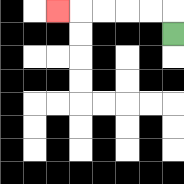{'start': '[7, 1]', 'end': '[2, 0]', 'path_directions': 'U,L,L,L,L,L', 'path_coordinates': '[[7, 1], [7, 0], [6, 0], [5, 0], [4, 0], [3, 0], [2, 0]]'}